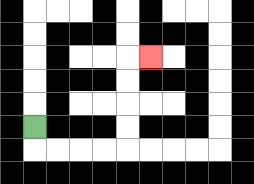{'start': '[1, 5]', 'end': '[6, 2]', 'path_directions': 'D,R,R,R,R,U,U,U,U,R', 'path_coordinates': '[[1, 5], [1, 6], [2, 6], [3, 6], [4, 6], [5, 6], [5, 5], [5, 4], [5, 3], [5, 2], [6, 2]]'}